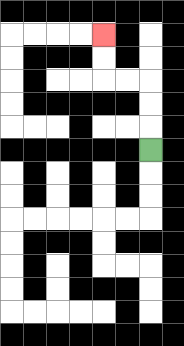{'start': '[6, 6]', 'end': '[4, 1]', 'path_directions': 'U,U,U,L,L,U,U', 'path_coordinates': '[[6, 6], [6, 5], [6, 4], [6, 3], [5, 3], [4, 3], [4, 2], [4, 1]]'}